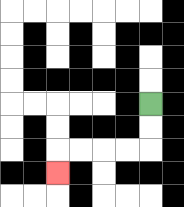{'start': '[6, 4]', 'end': '[2, 7]', 'path_directions': 'D,D,L,L,L,L,D', 'path_coordinates': '[[6, 4], [6, 5], [6, 6], [5, 6], [4, 6], [3, 6], [2, 6], [2, 7]]'}